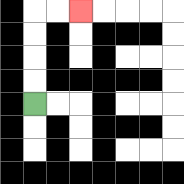{'start': '[1, 4]', 'end': '[3, 0]', 'path_directions': 'U,U,U,U,R,R', 'path_coordinates': '[[1, 4], [1, 3], [1, 2], [1, 1], [1, 0], [2, 0], [3, 0]]'}